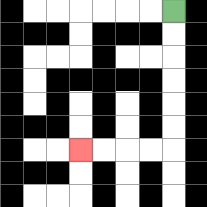{'start': '[7, 0]', 'end': '[3, 6]', 'path_directions': 'D,D,D,D,D,D,L,L,L,L', 'path_coordinates': '[[7, 0], [7, 1], [7, 2], [7, 3], [7, 4], [7, 5], [7, 6], [6, 6], [5, 6], [4, 6], [3, 6]]'}